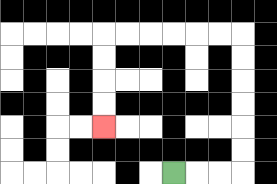{'start': '[7, 7]', 'end': '[4, 5]', 'path_directions': 'R,R,R,U,U,U,U,U,U,L,L,L,L,L,L,D,D,D,D', 'path_coordinates': '[[7, 7], [8, 7], [9, 7], [10, 7], [10, 6], [10, 5], [10, 4], [10, 3], [10, 2], [10, 1], [9, 1], [8, 1], [7, 1], [6, 1], [5, 1], [4, 1], [4, 2], [4, 3], [4, 4], [4, 5]]'}